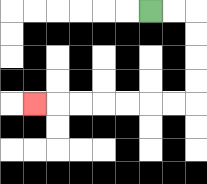{'start': '[6, 0]', 'end': '[1, 4]', 'path_directions': 'R,R,D,D,D,D,L,L,L,L,L,L,L', 'path_coordinates': '[[6, 0], [7, 0], [8, 0], [8, 1], [8, 2], [8, 3], [8, 4], [7, 4], [6, 4], [5, 4], [4, 4], [3, 4], [2, 4], [1, 4]]'}